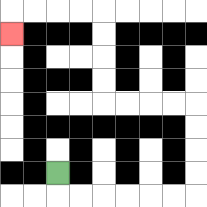{'start': '[2, 7]', 'end': '[0, 1]', 'path_directions': 'D,R,R,R,R,R,R,U,U,U,U,L,L,L,L,U,U,U,U,L,L,L,L,D', 'path_coordinates': '[[2, 7], [2, 8], [3, 8], [4, 8], [5, 8], [6, 8], [7, 8], [8, 8], [8, 7], [8, 6], [8, 5], [8, 4], [7, 4], [6, 4], [5, 4], [4, 4], [4, 3], [4, 2], [4, 1], [4, 0], [3, 0], [2, 0], [1, 0], [0, 0], [0, 1]]'}